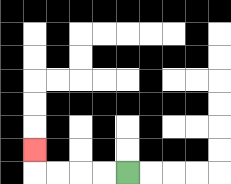{'start': '[5, 7]', 'end': '[1, 6]', 'path_directions': 'L,L,L,L,U', 'path_coordinates': '[[5, 7], [4, 7], [3, 7], [2, 7], [1, 7], [1, 6]]'}